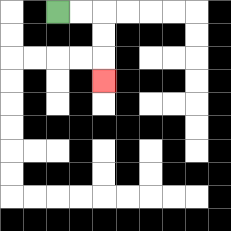{'start': '[2, 0]', 'end': '[4, 3]', 'path_directions': 'R,R,D,D,D', 'path_coordinates': '[[2, 0], [3, 0], [4, 0], [4, 1], [4, 2], [4, 3]]'}